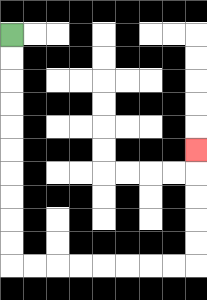{'start': '[0, 1]', 'end': '[8, 6]', 'path_directions': 'D,D,D,D,D,D,D,D,D,D,R,R,R,R,R,R,R,R,U,U,U,U,U', 'path_coordinates': '[[0, 1], [0, 2], [0, 3], [0, 4], [0, 5], [0, 6], [0, 7], [0, 8], [0, 9], [0, 10], [0, 11], [1, 11], [2, 11], [3, 11], [4, 11], [5, 11], [6, 11], [7, 11], [8, 11], [8, 10], [8, 9], [8, 8], [8, 7], [8, 6]]'}